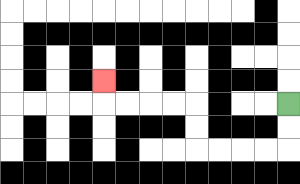{'start': '[12, 4]', 'end': '[4, 3]', 'path_directions': 'D,D,L,L,L,L,U,U,L,L,L,L,U', 'path_coordinates': '[[12, 4], [12, 5], [12, 6], [11, 6], [10, 6], [9, 6], [8, 6], [8, 5], [8, 4], [7, 4], [6, 4], [5, 4], [4, 4], [4, 3]]'}